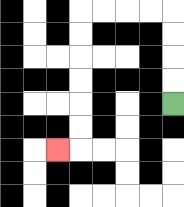{'start': '[7, 4]', 'end': '[2, 6]', 'path_directions': 'U,U,U,U,L,L,L,L,D,D,D,D,D,D,L', 'path_coordinates': '[[7, 4], [7, 3], [7, 2], [7, 1], [7, 0], [6, 0], [5, 0], [4, 0], [3, 0], [3, 1], [3, 2], [3, 3], [3, 4], [3, 5], [3, 6], [2, 6]]'}